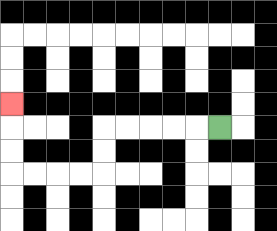{'start': '[9, 5]', 'end': '[0, 4]', 'path_directions': 'L,L,L,L,L,D,D,L,L,L,L,U,U,U', 'path_coordinates': '[[9, 5], [8, 5], [7, 5], [6, 5], [5, 5], [4, 5], [4, 6], [4, 7], [3, 7], [2, 7], [1, 7], [0, 7], [0, 6], [0, 5], [0, 4]]'}